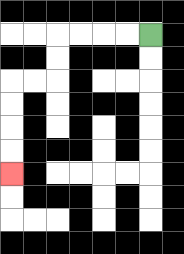{'start': '[6, 1]', 'end': '[0, 7]', 'path_directions': 'L,L,L,L,D,D,L,L,D,D,D,D', 'path_coordinates': '[[6, 1], [5, 1], [4, 1], [3, 1], [2, 1], [2, 2], [2, 3], [1, 3], [0, 3], [0, 4], [0, 5], [0, 6], [0, 7]]'}